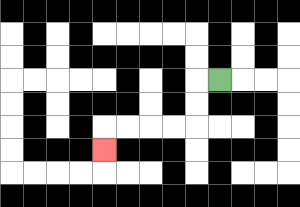{'start': '[9, 3]', 'end': '[4, 6]', 'path_directions': 'L,D,D,L,L,L,L,D', 'path_coordinates': '[[9, 3], [8, 3], [8, 4], [8, 5], [7, 5], [6, 5], [5, 5], [4, 5], [4, 6]]'}